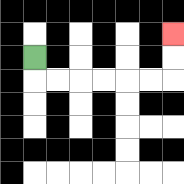{'start': '[1, 2]', 'end': '[7, 1]', 'path_directions': 'D,R,R,R,R,R,R,U,U', 'path_coordinates': '[[1, 2], [1, 3], [2, 3], [3, 3], [4, 3], [5, 3], [6, 3], [7, 3], [7, 2], [7, 1]]'}